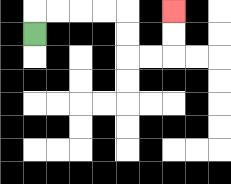{'start': '[1, 1]', 'end': '[7, 0]', 'path_directions': 'U,R,R,R,R,D,D,R,R,U,U', 'path_coordinates': '[[1, 1], [1, 0], [2, 0], [3, 0], [4, 0], [5, 0], [5, 1], [5, 2], [6, 2], [7, 2], [7, 1], [7, 0]]'}